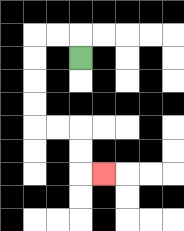{'start': '[3, 2]', 'end': '[4, 7]', 'path_directions': 'U,L,L,D,D,D,D,R,R,D,D,R', 'path_coordinates': '[[3, 2], [3, 1], [2, 1], [1, 1], [1, 2], [1, 3], [1, 4], [1, 5], [2, 5], [3, 5], [3, 6], [3, 7], [4, 7]]'}